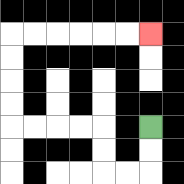{'start': '[6, 5]', 'end': '[6, 1]', 'path_directions': 'D,D,L,L,U,U,L,L,L,L,U,U,U,U,R,R,R,R,R,R', 'path_coordinates': '[[6, 5], [6, 6], [6, 7], [5, 7], [4, 7], [4, 6], [4, 5], [3, 5], [2, 5], [1, 5], [0, 5], [0, 4], [0, 3], [0, 2], [0, 1], [1, 1], [2, 1], [3, 1], [4, 1], [5, 1], [6, 1]]'}